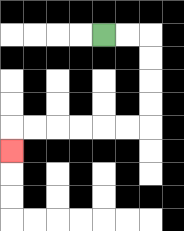{'start': '[4, 1]', 'end': '[0, 6]', 'path_directions': 'R,R,D,D,D,D,L,L,L,L,L,L,D', 'path_coordinates': '[[4, 1], [5, 1], [6, 1], [6, 2], [6, 3], [6, 4], [6, 5], [5, 5], [4, 5], [3, 5], [2, 5], [1, 5], [0, 5], [0, 6]]'}